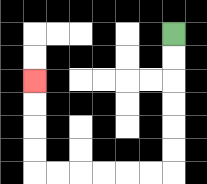{'start': '[7, 1]', 'end': '[1, 3]', 'path_directions': 'D,D,D,D,D,D,L,L,L,L,L,L,U,U,U,U', 'path_coordinates': '[[7, 1], [7, 2], [7, 3], [7, 4], [7, 5], [7, 6], [7, 7], [6, 7], [5, 7], [4, 7], [3, 7], [2, 7], [1, 7], [1, 6], [1, 5], [1, 4], [1, 3]]'}